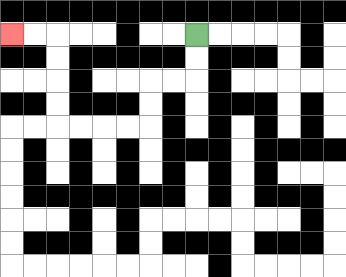{'start': '[8, 1]', 'end': '[0, 1]', 'path_directions': 'D,D,L,L,D,D,L,L,L,L,U,U,U,U,L,L', 'path_coordinates': '[[8, 1], [8, 2], [8, 3], [7, 3], [6, 3], [6, 4], [6, 5], [5, 5], [4, 5], [3, 5], [2, 5], [2, 4], [2, 3], [2, 2], [2, 1], [1, 1], [0, 1]]'}